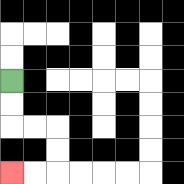{'start': '[0, 3]', 'end': '[0, 7]', 'path_directions': 'D,D,R,R,D,D,L,L', 'path_coordinates': '[[0, 3], [0, 4], [0, 5], [1, 5], [2, 5], [2, 6], [2, 7], [1, 7], [0, 7]]'}